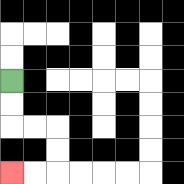{'start': '[0, 3]', 'end': '[0, 7]', 'path_directions': 'D,D,R,R,D,D,L,L', 'path_coordinates': '[[0, 3], [0, 4], [0, 5], [1, 5], [2, 5], [2, 6], [2, 7], [1, 7], [0, 7]]'}